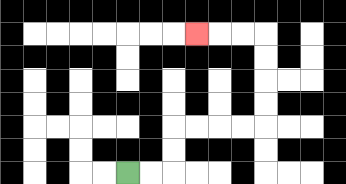{'start': '[5, 7]', 'end': '[8, 1]', 'path_directions': 'R,R,U,U,R,R,R,R,U,U,U,U,L,L,L', 'path_coordinates': '[[5, 7], [6, 7], [7, 7], [7, 6], [7, 5], [8, 5], [9, 5], [10, 5], [11, 5], [11, 4], [11, 3], [11, 2], [11, 1], [10, 1], [9, 1], [8, 1]]'}